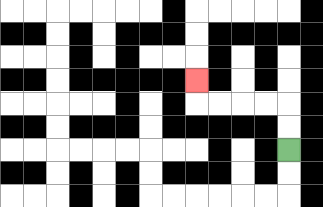{'start': '[12, 6]', 'end': '[8, 3]', 'path_directions': 'U,U,L,L,L,L,U', 'path_coordinates': '[[12, 6], [12, 5], [12, 4], [11, 4], [10, 4], [9, 4], [8, 4], [8, 3]]'}